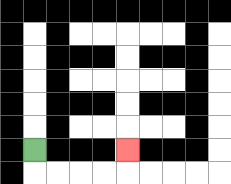{'start': '[1, 6]', 'end': '[5, 6]', 'path_directions': 'D,R,R,R,R,U', 'path_coordinates': '[[1, 6], [1, 7], [2, 7], [3, 7], [4, 7], [5, 7], [5, 6]]'}